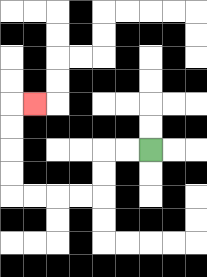{'start': '[6, 6]', 'end': '[1, 4]', 'path_directions': 'L,L,D,D,L,L,L,L,U,U,U,U,R', 'path_coordinates': '[[6, 6], [5, 6], [4, 6], [4, 7], [4, 8], [3, 8], [2, 8], [1, 8], [0, 8], [0, 7], [0, 6], [0, 5], [0, 4], [1, 4]]'}